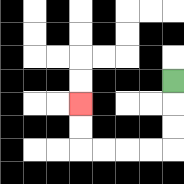{'start': '[7, 3]', 'end': '[3, 4]', 'path_directions': 'D,D,D,L,L,L,L,U,U', 'path_coordinates': '[[7, 3], [7, 4], [7, 5], [7, 6], [6, 6], [5, 6], [4, 6], [3, 6], [3, 5], [3, 4]]'}